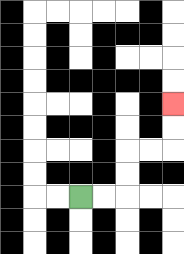{'start': '[3, 8]', 'end': '[7, 4]', 'path_directions': 'R,R,U,U,R,R,U,U', 'path_coordinates': '[[3, 8], [4, 8], [5, 8], [5, 7], [5, 6], [6, 6], [7, 6], [7, 5], [7, 4]]'}